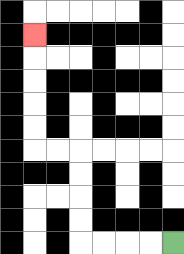{'start': '[7, 10]', 'end': '[1, 1]', 'path_directions': 'L,L,L,L,U,U,U,U,L,L,U,U,U,U,U', 'path_coordinates': '[[7, 10], [6, 10], [5, 10], [4, 10], [3, 10], [3, 9], [3, 8], [3, 7], [3, 6], [2, 6], [1, 6], [1, 5], [1, 4], [1, 3], [1, 2], [1, 1]]'}